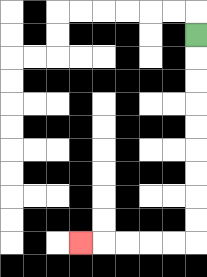{'start': '[8, 1]', 'end': '[3, 10]', 'path_directions': 'D,D,D,D,D,D,D,D,D,L,L,L,L,L', 'path_coordinates': '[[8, 1], [8, 2], [8, 3], [8, 4], [8, 5], [8, 6], [8, 7], [8, 8], [8, 9], [8, 10], [7, 10], [6, 10], [5, 10], [4, 10], [3, 10]]'}